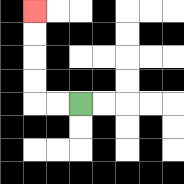{'start': '[3, 4]', 'end': '[1, 0]', 'path_directions': 'L,L,U,U,U,U', 'path_coordinates': '[[3, 4], [2, 4], [1, 4], [1, 3], [1, 2], [1, 1], [1, 0]]'}